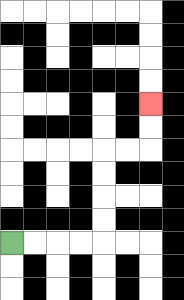{'start': '[0, 10]', 'end': '[6, 4]', 'path_directions': 'R,R,R,R,U,U,U,U,R,R,U,U', 'path_coordinates': '[[0, 10], [1, 10], [2, 10], [3, 10], [4, 10], [4, 9], [4, 8], [4, 7], [4, 6], [5, 6], [6, 6], [6, 5], [6, 4]]'}